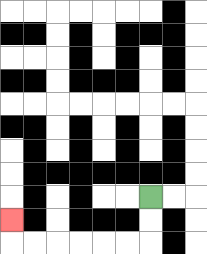{'start': '[6, 8]', 'end': '[0, 9]', 'path_directions': 'D,D,L,L,L,L,L,L,U', 'path_coordinates': '[[6, 8], [6, 9], [6, 10], [5, 10], [4, 10], [3, 10], [2, 10], [1, 10], [0, 10], [0, 9]]'}